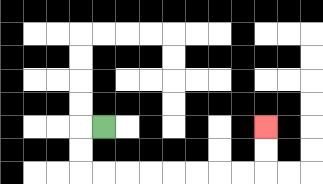{'start': '[4, 5]', 'end': '[11, 5]', 'path_directions': 'L,D,D,R,R,R,R,R,R,R,R,U,U', 'path_coordinates': '[[4, 5], [3, 5], [3, 6], [3, 7], [4, 7], [5, 7], [6, 7], [7, 7], [8, 7], [9, 7], [10, 7], [11, 7], [11, 6], [11, 5]]'}